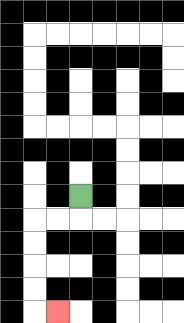{'start': '[3, 8]', 'end': '[2, 13]', 'path_directions': 'D,L,L,D,D,D,D,R', 'path_coordinates': '[[3, 8], [3, 9], [2, 9], [1, 9], [1, 10], [1, 11], [1, 12], [1, 13], [2, 13]]'}